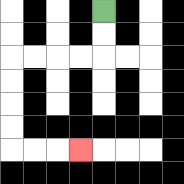{'start': '[4, 0]', 'end': '[3, 6]', 'path_directions': 'D,D,L,L,L,L,D,D,D,D,R,R,R', 'path_coordinates': '[[4, 0], [4, 1], [4, 2], [3, 2], [2, 2], [1, 2], [0, 2], [0, 3], [0, 4], [0, 5], [0, 6], [1, 6], [2, 6], [3, 6]]'}